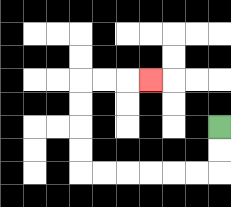{'start': '[9, 5]', 'end': '[6, 3]', 'path_directions': 'D,D,L,L,L,L,L,L,U,U,U,U,R,R,R', 'path_coordinates': '[[9, 5], [9, 6], [9, 7], [8, 7], [7, 7], [6, 7], [5, 7], [4, 7], [3, 7], [3, 6], [3, 5], [3, 4], [3, 3], [4, 3], [5, 3], [6, 3]]'}